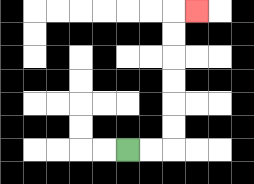{'start': '[5, 6]', 'end': '[8, 0]', 'path_directions': 'R,R,U,U,U,U,U,U,R', 'path_coordinates': '[[5, 6], [6, 6], [7, 6], [7, 5], [7, 4], [7, 3], [7, 2], [7, 1], [7, 0], [8, 0]]'}